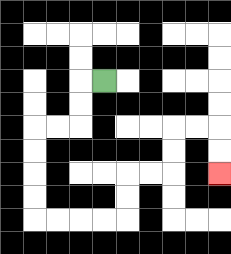{'start': '[4, 3]', 'end': '[9, 7]', 'path_directions': 'L,D,D,L,L,D,D,D,D,R,R,R,R,U,U,R,R,U,U,R,R,D,D', 'path_coordinates': '[[4, 3], [3, 3], [3, 4], [3, 5], [2, 5], [1, 5], [1, 6], [1, 7], [1, 8], [1, 9], [2, 9], [3, 9], [4, 9], [5, 9], [5, 8], [5, 7], [6, 7], [7, 7], [7, 6], [7, 5], [8, 5], [9, 5], [9, 6], [9, 7]]'}